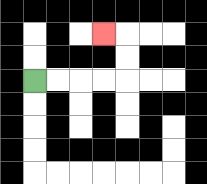{'start': '[1, 3]', 'end': '[4, 1]', 'path_directions': 'R,R,R,R,U,U,L', 'path_coordinates': '[[1, 3], [2, 3], [3, 3], [4, 3], [5, 3], [5, 2], [5, 1], [4, 1]]'}